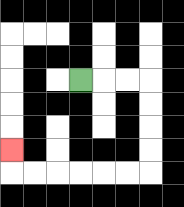{'start': '[3, 3]', 'end': '[0, 6]', 'path_directions': 'R,R,R,D,D,D,D,L,L,L,L,L,L,U', 'path_coordinates': '[[3, 3], [4, 3], [5, 3], [6, 3], [6, 4], [6, 5], [6, 6], [6, 7], [5, 7], [4, 7], [3, 7], [2, 7], [1, 7], [0, 7], [0, 6]]'}